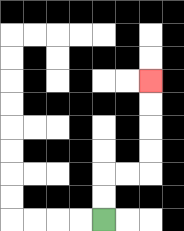{'start': '[4, 9]', 'end': '[6, 3]', 'path_directions': 'U,U,R,R,U,U,U,U', 'path_coordinates': '[[4, 9], [4, 8], [4, 7], [5, 7], [6, 7], [6, 6], [6, 5], [6, 4], [6, 3]]'}